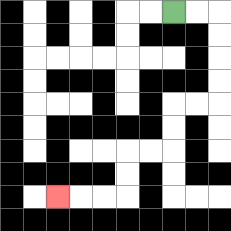{'start': '[7, 0]', 'end': '[2, 8]', 'path_directions': 'R,R,D,D,D,D,L,L,D,D,L,L,D,D,L,L,L', 'path_coordinates': '[[7, 0], [8, 0], [9, 0], [9, 1], [9, 2], [9, 3], [9, 4], [8, 4], [7, 4], [7, 5], [7, 6], [6, 6], [5, 6], [5, 7], [5, 8], [4, 8], [3, 8], [2, 8]]'}